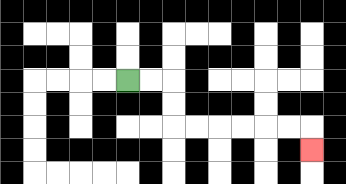{'start': '[5, 3]', 'end': '[13, 6]', 'path_directions': 'R,R,D,D,R,R,R,R,R,R,D', 'path_coordinates': '[[5, 3], [6, 3], [7, 3], [7, 4], [7, 5], [8, 5], [9, 5], [10, 5], [11, 5], [12, 5], [13, 5], [13, 6]]'}